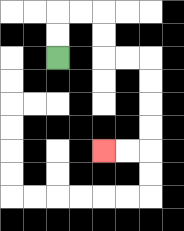{'start': '[2, 2]', 'end': '[4, 6]', 'path_directions': 'U,U,R,R,D,D,R,R,D,D,D,D,L,L', 'path_coordinates': '[[2, 2], [2, 1], [2, 0], [3, 0], [4, 0], [4, 1], [4, 2], [5, 2], [6, 2], [6, 3], [6, 4], [6, 5], [6, 6], [5, 6], [4, 6]]'}